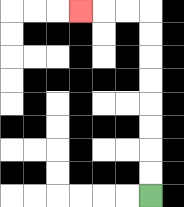{'start': '[6, 8]', 'end': '[3, 0]', 'path_directions': 'U,U,U,U,U,U,U,U,L,L,L', 'path_coordinates': '[[6, 8], [6, 7], [6, 6], [6, 5], [6, 4], [6, 3], [6, 2], [6, 1], [6, 0], [5, 0], [4, 0], [3, 0]]'}